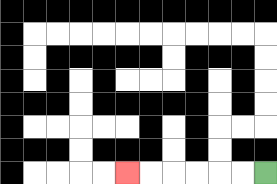{'start': '[11, 7]', 'end': '[5, 7]', 'path_directions': 'L,L,L,L,L,L', 'path_coordinates': '[[11, 7], [10, 7], [9, 7], [8, 7], [7, 7], [6, 7], [5, 7]]'}